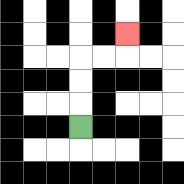{'start': '[3, 5]', 'end': '[5, 1]', 'path_directions': 'U,U,U,R,R,U', 'path_coordinates': '[[3, 5], [3, 4], [3, 3], [3, 2], [4, 2], [5, 2], [5, 1]]'}